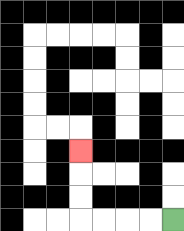{'start': '[7, 9]', 'end': '[3, 6]', 'path_directions': 'L,L,L,L,U,U,U', 'path_coordinates': '[[7, 9], [6, 9], [5, 9], [4, 9], [3, 9], [3, 8], [3, 7], [3, 6]]'}